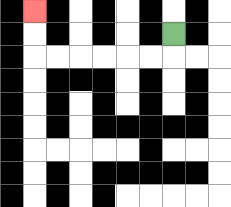{'start': '[7, 1]', 'end': '[1, 0]', 'path_directions': 'D,L,L,L,L,L,L,U,U', 'path_coordinates': '[[7, 1], [7, 2], [6, 2], [5, 2], [4, 2], [3, 2], [2, 2], [1, 2], [1, 1], [1, 0]]'}